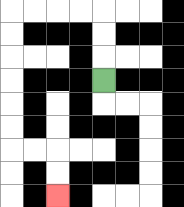{'start': '[4, 3]', 'end': '[2, 8]', 'path_directions': 'U,U,U,L,L,L,L,D,D,D,D,D,D,R,R,D,D', 'path_coordinates': '[[4, 3], [4, 2], [4, 1], [4, 0], [3, 0], [2, 0], [1, 0], [0, 0], [0, 1], [0, 2], [0, 3], [0, 4], [0, 5], [0, 6], [1, 6], [2, 6], [2, 7], [2, 8]]'}